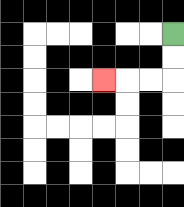{'start': '[7, 1]', 'end': '[4, 3]', 'path_directions': 'D,D,L,L,L', 'path_coordinates': '[[7, 1], [7, 2], [7, 3], [6, 3], [5, 3], [4, 3]]'}